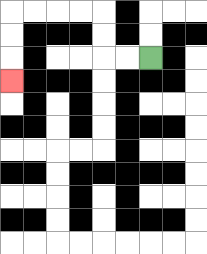{'start': '[6, 2]', 'end': '[0, 3]', 'path_directions': 'L,L,U,U,L,L,L,L,D,D,D', 'path_coordinates': '[[6, 2], [5, 2], [4, 2], [4, 1], [4, 0], [3, 0], [2, 0], [1, 0], [0, 0], [0, 1], [0, 2], [0, 3]]'}